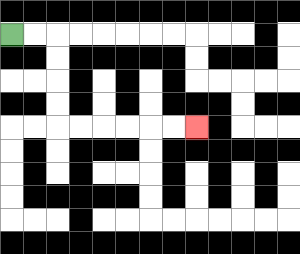{'start': '[0, 1]', 'end': '[8, 5]', 'path_directions': 'R,R,D,D,D,D,R,R,R,R,R,R', 'path_coordinates': '[[0, 1], [1, 1], [2, 1], [2, 2], [2, 3], [2, 4], [2, 5], [3, 5], [4, 5], [5, 5], [6, 5], [7, 5], [8, 5]]'}